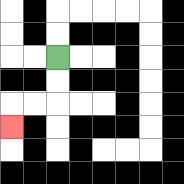{'start': '[2, 2]', 'end': '[0, 5]', 'path_directions': 'D,D,L,L,D', 'path_coordinates': '[[2, 2], [2, 3], [2, 4], [1, 4], [0, 4], [0, 5]]'}